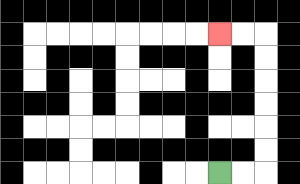{'start': '[9, 7]', 'end': '[9, 1]', 'path_directions': 'R,R,U,U,U,U,U,U,L,L', 'path_coordinates': '[[9, 7], [10, 7], [11, 7], [11, 6], [11, 5], [11, 4], [11, 3], [11, 2], [11, 1], [10, 1], [9, 1]]'}